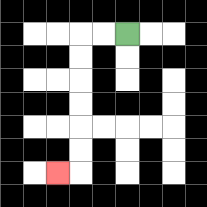{'start': '[5, 1]', 'end': '[2, 7]', 'path_directions': 'L,L,D,D,D,D,D,D,L', 'path_coordinates': '[[5, 1], [4, 1], [3, 1], [3, 2], [3, 3], [3, 4], [3, 5], [3, 6], [3, 7], [2, 7]]'}